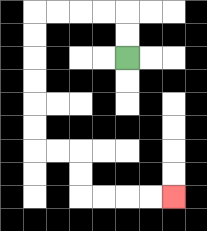{'start': '[5, 2]', 'end': '[7, 8]', 'path_directions': 'U,U,L,L,L,L,D,D,D,D,D,D,R,R,D,D,R,R,R,R', 'path_coordinates': '[[5, 2], [5, 1], [5, 0], [4, 0], [3, 0], [2, 0], [1, 0], [1, 1], [1, 2], [1, 3], [1, 4], [1, 5], [1, 6], [2, 6], [3, 6], [3, 7], [3, 8], [4, 8], [5, 8], [6, 8], [7, 8]]'}